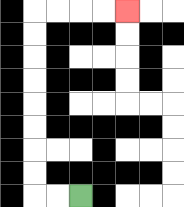{'start': '[3, 8]', 'end': '[5, 0]', 'path_directions': 'L,L,U,U,U,U,U,U,U,U,R,R,R,R', 'path_coordinates': '[[3, 8], [2, 8], [1, 8], [1, 7], [1, 6], [1, 5], [1, 4], [1, 3], [1, 2], [1, 1], [1, 0], [2, 0], [3, 0], [4, 0], [5, 0]]'}